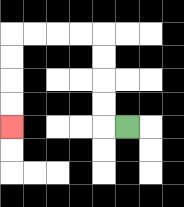{'start': '[5, 5]', 'end': '[0, 5]', 'path_directions': 'L,U,U,U,U,L,L,L,L,D,D,D,D', 'path_coordinates': '[[5, 5], [4, 5], [4, 4], [4, 3], [4, 2], [4, 1], [3, 1], [2, 1], [1, 1], [0, 1], [0, 2], [0, 3], [0, 4], [0, 5]]'}